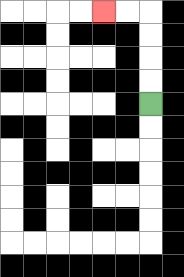{'start': '[6, 4]', 'end': '[4, 0]', 'path_directions': 'U,U,U,U,L,L', 'path_coordinates': '[[6, 4], [6, 3], [6, 2], [6, 1], [6, 0], [5, 0], [4, 0]]'}